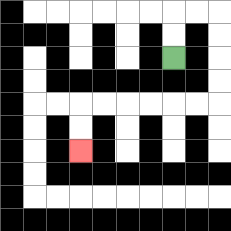{'start': '[7, 2]', 'end': '[3, 6]', 'path_directions': 'U,U,R,R,D,D,D,D,L,L,L,L,L,L,D,D', 'path_coordinates': '[[7, 2], [7, 1], [7, 0], [8, 0], [9, 0], [9, 1], [9, 2], [9, 3], [9, 4], [8, 4], [7, 4], [6, 4], [5, 4], [4, 4], [3, 4], [3, 5], [3, 6]]'}